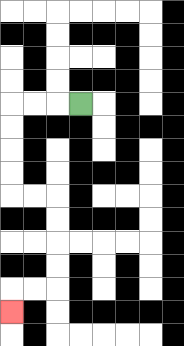{'start': '[3, 4]', 'end': '[0, 13]', 'path_directions': 'L,L,L,D,D,D,D,R,R,D,D,D,D,L,L,D', 'path_coordinates': '[[3, 4], [2, 4], [1, 4], [0, 4], [0, 5], [0, 6], [0, 7], [0, 8], [1, 8], [2, 8], [2, 9], [2, 10], [2, 11], [2, 12], [1, 12], [0, 12], [0, 13]]'}